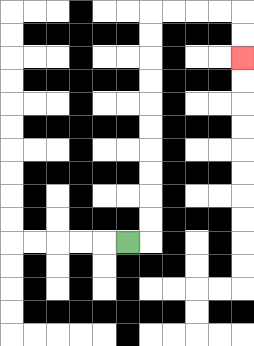{'start': '[5, 10]', 'end': '[10, 2]', 'path_directions': 'R,U,U,U,U,U,U,U,U,U,U,R,R,R,R,D,D', 'path_coordinates': '[[5, 10], [6, 10], [6, 9], [6, 8], [6, 7], [6, 6], [6, 5], [6, 4], [6, 3], [6, 2], [6, 1], [6, 0], [7, 0], [8, 0], [9, 0], [10, 0], [10, 1], [10, 2]]'}